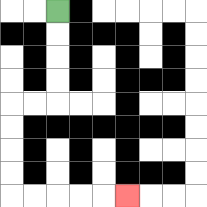{'start': '[2, 0]', 'end': '[5, 8]', 'path_directions': 'D,D,D,D,L,L,D,D,D,D,R,R,R,R,R', 'path_coordinates': '[[2, 0], [2, 1], [2, 2], [2, 3], [2, 4], [1, 4], [0, 4], [0, 5], [0, 6], [0, 7], [0, 8], [1, 8], [2, 8], [3, 8], [4, 8], [5, 8]]'}